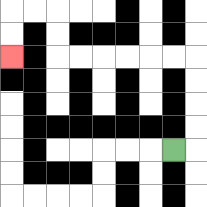{'start': '[7, 6]', 'end': '[0, 2]', 'path_directions': 'R,U,U,U,U,L,L,L,L,L,L,U,U,L,L,D,D', 'path_coordinates': '[[7, 6], [8, 6], [8, 5], [8, 4], [8, 3], [8, 2], [7, 2], [6, 2], [5, 2], [4, 2], [3, 2], [2, 2], [2, 1], [2, 0], [1, 0], [0, 0], [0, 1], [0, 2]]'}